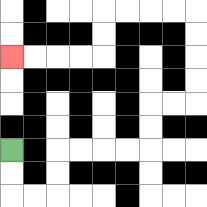{'start': '[0, 6]', 'end': '[0, 2]', 'path_directions': 'D,D,R,R,U,U,R,R,R,R,U,U,R,R,U,U,U,U,L,L,L,L,D,D,L,L,L,L', 'path_coordinates': '[[0, 6], [0, 7], [0, 8], [1, 8], [2, 8], [2, 7], [2, 6], [3, 6], [4, 6], [5, 6], [6, 6], [6, 5], [6, 4], [7, 4], [8, 4], [8, 3], [8, 2], [8, 1], [8, 0], [7, 0], [6, 0], [5, 0], [4, 0], [4, 1], [4, 2], [3, 2], [2, 2], [1, 2], [0, 2]]'}